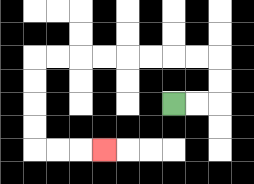{'start': '[7, 4]', 'end': '[4, 6]', 'path_directions': 'R,R,U,U,L,L,L,L,L,L,L,L,D,D,D,D,R,R,R', 'path_coordinates': '[[7, 4], [8, 4], [9, 4], [9, 3], [9, 2], [8, 2], [7, 2], [6, 2], [5, 2], [4, 2], [3, 2], [2, 2], [1, 2], [1, 3], [1, 4], [1, 5], [1, 6], [2, 6], [3, 6], [4, 6]]'}